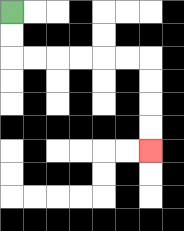{'start': '[0, 0]', 'end': '[6, 6]', 'path_directions': 'D,D,R,R,R,R,R,R,D,D,D,D', 'path_coordinates': '[[0, 0], [0, 1], [0, 2], [1, 2], [2, 2], [3, 2], [4, 2], [5, 2], [6, 2], [6, 3], [6, 4], [6, 5], [6, 6]]'}